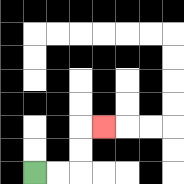{'start': '[1, 7]', 'end': '[4, 5]', 'path_directions': 'R,R,U,U,R', 'path_coordinates': '[[1, 7], [2, 7], [3, 7], [3, 6], [3, 5], [4, 5]]'}